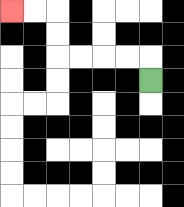{'start': '[6, 3]', 'end': '[0, 0]', 'path_directions': 'U,L,L,L,L,U,U,L,L', 'path_coordinates': '[[6, 3], [6, 2], [5, 2], [4, 2], [3, 2], [2, 2], [2, 1], [2, 0], [1, 0], [0, 0]]'}